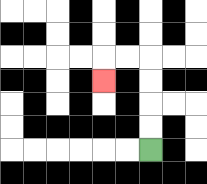{'start': '[6, 6]', 'end': '[4, 3]', 'path_directions': 'U,U,U,U,L,L,D', 'path_coordinates': '[[6, 6], [6, 5], [6, 4], [6, 3], [6, 2], [5, 2], [4, 2], [4, 3]]'}